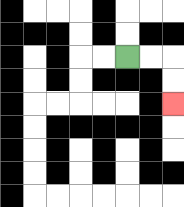{'start': '[5, 2]', 'end': '[7, 4]', 'path_directions': 'R,R,D,D', 'path_coordinates': '[[5, 2], [6, 2], [7, 2], [7, 3], [7, 4]]'}